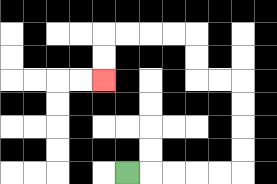{'start': '[5, 7]', 'end': '[4, 3]', 'path_directions': 'R,R,R,R,R,U,U,U,U,L,L,U,U,L,L,L,L,D,D', 'path_coordinates': '[[5, 7], [6, 7], [7, 7], [8, 7], [9, 7], [10, 7], [10, 6], [10, 5], [10, 4], [10, 3], [9, 3], [8, 3], [8, 2], [8, 1], [7, 1], [6, 1], [5, 1], [4, 1], [4, 2], [4, 3]]'}